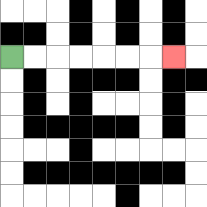{'start': '[0, 2]', 'end': '[7, 2]', 'path_directions': 'R,R,R,R,R,R,R', 'path_coordinates': '[[0, 2], [1, 2], [2, 2], [3, 2], [4, 2], [5, 2], [6, 2], [7, 2]]'}